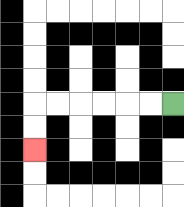{'start': '[7, 4]', 'end': '[1, 6]', 'path_directions': 'L,L,L,L,L,L,D,D', 'path_coordinates': '[[7, 4], [6, 4], [5, 4], [4, 4], [3, 4], [2, 4], [1, 4], [1, 5], [1, 6]]'}